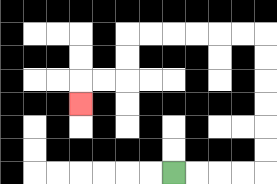{'start': '[7, 7]', 'end': '[3, 4]', 'path_directions': 'R,R,R,R,U,U,U,U,U,U,L,L,L,L,L,L,D,D,L,L,D', 'path_coordinates': '[[7, 7], [8, 7], [9, 7], [10, 7], [11, 7], [11, 6], [11, 5], [11, 4], [11, 3], [11, 2], [11, 1], [10, 1], [9, 1], [8, 1], [7, 1], [6, 1], [5, 1], [5, 2], [5, 3], [4, 3], [3, 3], [3, 4]]'}